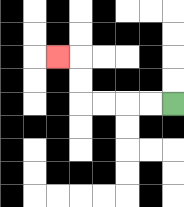{'start': '[7, 4]', 'end': '[2, 2]', 'path_directions': 'L,L,L,L,U,U,L', 'path_coordinates': '[[7, 4], [6, 4], [5, 4], [4, 4], [3, 4], [3, 3], [3, 2], [2, 2]]'}